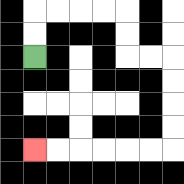{'start': '[1, 2]', 'end': '[1, 6]', 'path_directions': 'U,U,R,R,R,R,D,D,R,R,D,D,D,D,L,L,L,L,L,L', 'path_coordinates': '[[1, 2], [1, 1], [1, 0], [2, 0], [3, 0], [4, 0], [5, 0], [5, 1], [5, 2], [6, 2], [7, 2], [7, 3], [7, 4], [7, 5], [7, 6], [6, 6], [5, 6], [4, 6], [3, 6], [2, 6], [1, 6]]'}